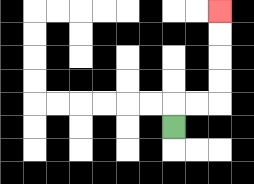{'start': '[7, 5]', 'end': '[9, 0]', 'path_directions': 'U,R,R,U,U,U,U', 'path_coordinates': '[[7, 5], [7, 4], [8, 4], [9, 4], [9, 3], [9, 2], [9, 1], [9, 0]]'}